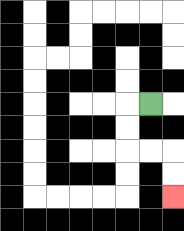{'start': '[6, 4]', 'end': '[7, 8]', 'path_directions': 'L,D,D,R,R,D,D', 'path_coordinates': '[[6, 4], [5, 4], [5, 5], [5, 6], [6, 6], [7, 6], [7, 7], [7, 8]]'}